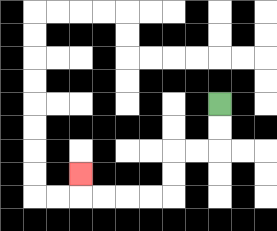{'start': '[9, 4]', 'end': '[3, 7]', 'path_directions': 'D,D,L,L,D,D,L,L,L,L,U', 'path_coordinates': '[[9, 4], [9, 5], [9, 6], [8, 6], [7, 6], [7, 7], [7, 8], [6, 8], [5, 8], [4, 8], [3, 8], [3, 7]]'}